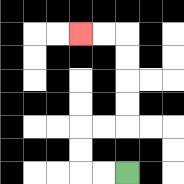{'start': '[5, 7]', 'end': '[3, 1]', 'path_directions': 'L,L,U,U,R,R,U,U,U,U,L,L', 'path_coordinates': '[[5, 7], [4, 7], [3, 7], [3, 6], [3, 5], [4, 5], [5, 5], [5, 4], [5, 3], [5, 2], [5, 1], [4, 1], [3, 1]]'}